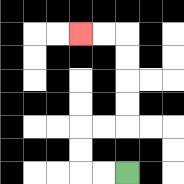{'start': '[5, 7]', 'end': '[3, 1]', 'path_directions': 'L,L,U,U,R,R,U,U,U,U,L,L', 'path_coordinates': '[[5, 7], [4, 7], [3, 7], [3, 6], [3, 5], [4, 5], [5, 5], [5, 4], [5, 3], [5, 2], [5, 1], [4, 1], [3, 1]]'}